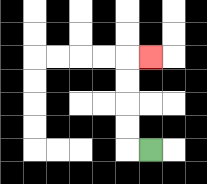{'start': '[6, 6]', 'end': '[6, 2]', 'path_directions': 'L,U,U,U,U,R', 'path_coordinates': '[[6, 6], [5, 6], [5, 5], [5, 4], [5, 3], [5, 2], [6, 2]]'}